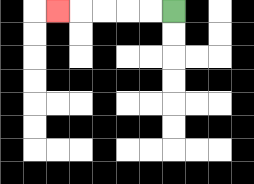{'start': '[7, 0]', 'end': '[2, 0]', 'path_directions': 'L,L,L,L,L', 'path_coordinates': '[[7, 0], [6, 0], [5, 0], [4, 0], [3, 0], [2, 0]]'}